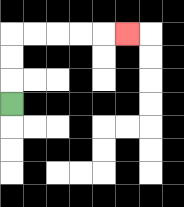{'start': '[0, 4]', 'end': '[5, 1]', 'path_directions': 'U,U,U,R,R,R,R,R', 'path_coordinates': '[[0, 4], [0, 3], [0, 2], [0, 1], [1, 1], [2, 1], [3, 1], [4, 1], [5, 1]]'}